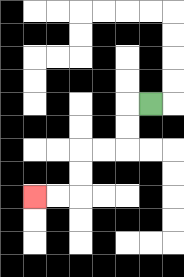{'start': '[6, 4]', 'end': '[1, 8]', 'path_directions': 'L,D,D,L,L,D,D,L,L', 'path_coordinates': '[[6, 4], [5, 4], [5, 5], [5, 6], [4, 6], [3, 6], [3, 7], [3, 8], [2, 8], [1, 8]]'}